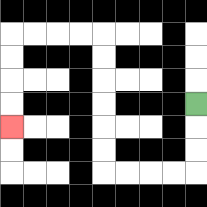{'start': '[8, 4]', 'end': '[0, 5]', 'path_directions': 'D,D,D,L,L,L,L,U,U,U,U,U,U,L,L,L,L,D,D,D,D', 'path_coordinates': '[[8, 4], [8, 5], [8, 6], [8, 7], [7, 7], [6, 7], [5, 7], [4, 7], [4, 6], [4, 5], [4, 4], [4, 3], [4, 2], [4, 1], [3, 1], [2, 1], [1, 1], [0, 1], [0, 2], [0, 3], [0, 4], [0, 5]]'}